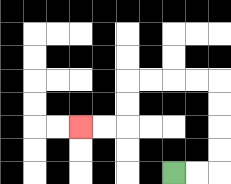{'start': '[7, 7]', 'end': '[3, 5]', 'path_directions': 'R,R,U,U,U,U,L,L,L,L,D,D,L,L', 'path_coordinates': '[[7, 7], [8, 7], [9, 7], [9, 6], [9, 5], [9, 4], [9, 3], [8, 3], [7, 3], [6, 3], [5, 3], [5, 4], [5, 5], [4, 5], [3, 5]]'}